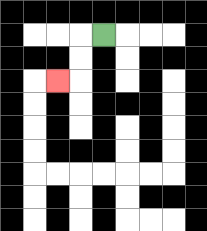{'start': '[4, 1]', 'end': '[2, 3]', 'path_directions': 'L,D,D,L', 'path_coordinates': '[[4, 1], [3, 1], [3, 2], [3, 3], [2, 3]]'}